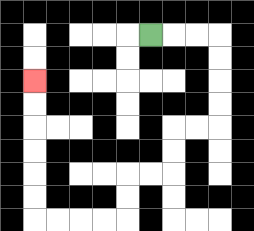{'start': '[6, 1]', 'end': '[1, 3]', 'path_directions': 'R,R,R,D,D,D,D,L,L,D,D,L,L,D,D,L,L,L,L,U,U,U,U,U,U', 'path_coordinates': '[[6, 1], [7, 1], [8, 1], [9, 1], [9, 2], [9, 3], [9, 4], [9, 5], [8, 5], [7, 5], [7, 6], [7, 7], [6, 7], [5, 7], [5, 8], [5, 9], [4, 9], [3, 9], [2, 9], [1, 9], [1, 8], [1, 7], [1, 6], [1, 5], [1, 4], [1, 3]]'}